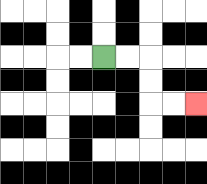{'start': '[4, 2]', 'end': '[8, 4]', 'path_directions': 'R,R,D,D,R,R', 'path_coordinates': '[[4, 2], [5, 2], [6, 2], [6, 3], [6, 4], [7, 4], [8, 4]]'}